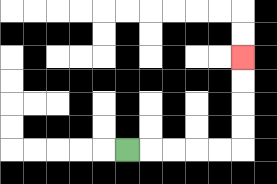{'start': '[5, 6]', 'end': '[10, 2]', 'path_directions': 'R,R,R,R,R,U,U,U,U', 'path_coordinates': '[[5, 6], [6, 6], [7, 6], [8, 6], [9, 6], [10, 6], [10, 5], [10, 4], [10, 3], [10, 2]]'}